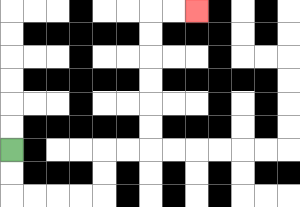{'start': '[0, 6]', 'end': '[8, 0]', 'path_directions': 'D,D,R,R,R,R,U,U,R,R,U,U,U,U,U,U,R,R', 'path_coordinates': '[[0, 6], [0, 7], [0, 8], [1, 8], [2, 8], [3, 8], [4, 8], [4, 7], [4, 6], [5, 6], [6, 6], [6, 5], [6, 4], [6, 3], [6, 2], [6, 1], [6, 0], [7, 0], [8, 0]]'}